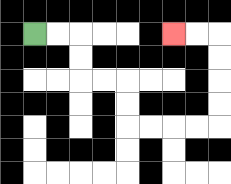{'start': '[1, 1]', 'end': '[7, 1]', 'path_directions': 'R,R,D,D,R,R,D,D,R,R,R,R,U,U,U,U,L,L', 'path_coordinates': '[[1, 1], [2, 1], [3, 1], [3, 2], [3, 3], [4, 3], [5, 3], [5, 4], [5, 5], [6, 5], [7, 5], [8, 5], [9, 5], [9, 4], [9, 3], [9, 2], [9, 1], [8, 1], [7, 1]]'}